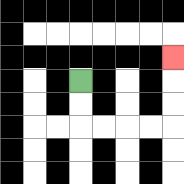{'start': '[3, 3]', 'end': '[7, 2]', 'path_directions': 'D,D,R,R,R,R,U,U,U', 'path_coordinates': '[[3, 3], [3, 4], [3, 5], [4, 5], [5, 5], [6, 5], [7, 5], [7, 4], [7, 3], [7, 2]]'}